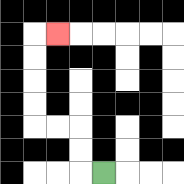{'start': '[4, 7]', 'end': '[2, 1]', 'path_directions': 'L,U,U,L,L,U,U,U,U,R', 'path_coordinates': '[[4, 7], [3, 7], [3, 6], [3, 5], [2, 5], [1, 5], [1, 4], [1, 3], [1, 2], [1, 1], [2, 1]]'}